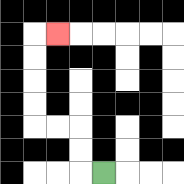{'start': '[4, 7]', 'end': '[2, 1]', 'path_directions': 'L,U,U,L,L,U,U,U,U,R', 'path_coordinates': '[[4, 7], [3, 7], [3, 6], [3, 5], [2, 5], [1, 5], [1, 4], [1, 3], [1, 2], [1, 1], [2, 1]]'}